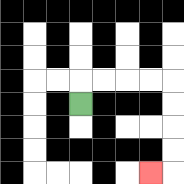{'start': '[3, 4]', 'end': '[6, 7]', 'path_directions': 'U,R,R,R,R,D,D,D,D,L', 'path_coordinates': '[[3, 4], [3, 3], [4, 3], [5, 3], [6, 3], [7, 3], [7, 4], [7, 5], [7, 6], [7, 7], [6, 7]]'}